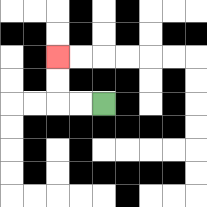{'start': '[4, 4]', 'end': '[2, 2]', 'path_directions': 'L,L,U,U', 'path_coordinates': '[[4, 4], [3, 4], [2, 4], [2, 3], [2, 2]]'}